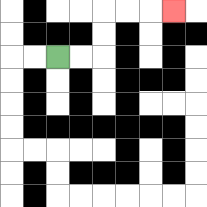{'start': '[2, 2]', 'end': '[7, 0]', 'path_directions': 'R,R,U,U,R,R,R', 'path_coordinates': '[[2, 2], [3, 2], [4, 2], [4, 1], [4, 0], [5, 0], [6, 0], [7, 0]]'}